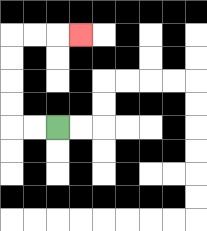{'start': '[2, 5]', 'end': '[3, 1]', 'path_directions': 'L,L,U,U,U,U,R,R,R', 'path_coordinates': '[[2, 5], [1, 5], [0, 5], [0, 4], [0, 3], [0, 2], [0, 1], [1, 1], [2, 1], [3, 1]]'}